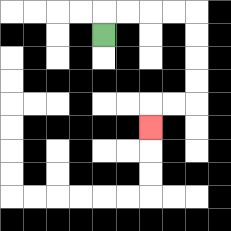{'start': '[4, 1]', 'end': '[6, 5]', 'path_directions': 'U,R,R,R,R,D,D,D,D,L,L,D', 'path_coordinates': '[[4, 1], [4, 0], [5, 0], [6, 0], [7, 0], [8, 0], [8, 1], [8, 2], [8, 3], [8, 4], [7, 4], [6, 4], [6, 5]]'}